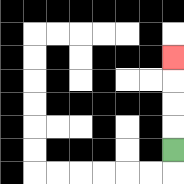{'start': '[7, 6]', 'end': '[7, 2]', 'path_directions': 'U,U,U,U', 'path_coordinates': '[[7, 6], [7, 5], [7, 4], [7, 3], [7, 2]]'}